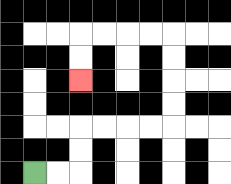{'start': '[1, 7]', 'end': '[3, 3]', 'path_directions': 'R,R,U,U,R,R,R,R,U,U,U,U,L,L,L,L,D,D', 'path_coordinates': '[[1, 7], [2, 7], [3, 7], [3, 6], [3, 5], [4, 5], [5, 5], [6, 5], [7, 5], [7, 4], [7, 3], [7, 2], [7, 1], [6, 1], [5, 1], [4, 1], [3, 1], [3, 2], [3, 3]]'}